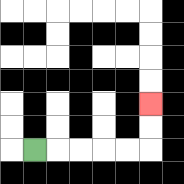{'start': '[1, 6]', 'end': '[6, 4]', 'path_directions': 'R,R,R,R,R,U,U', 'path_coordinates': '[[1, 6], [2, 6], [3, 6], [4, 6], [5, 6], [6, 6], [6, 5], [6, 4]]'}